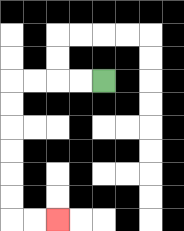{'start': '[4, 3]', 'end': '[2, 9]', 'path_directions': 'L,L,L,L,D,D,D,D,D,D,R,R', 'path_coordinates': '[[4, 3], [3, 3], [2, 3], [1, 3], [0, 3], [0, 4], [0, 5], [0, 6], [0, 7], [0, 8], [0, 9], [1, 9], [2, 9]]'}